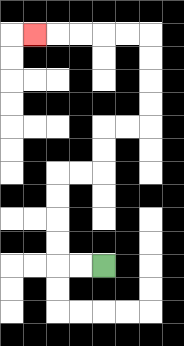{'start': '[4, 11]', 'end': '[1, 1]', 'path_directions': 'L,L,U,U,U,U,R,R,U,U,R,R,U,U,U,U,L,L,L,L,L', 'path_coordinates': '[[4, 11], [3, 11], [2, 11], [2, 10], [2, 9], [2, 8], [2, 7], [3, 7], [4, 7], [4, 6], [4, 5], [5, 5], [6, 5], [6, 4], [6, 3], [6, 2], [6, 1], [5, 1], [4, 1], [3, 1], [2, 1], [1, 1]]'}